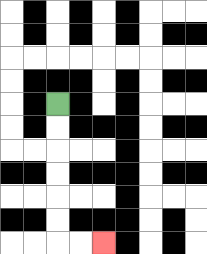{'start': '[2, 4]', 'end': '[4, 10]', 'path_directions': 'D,D,D,D,D,D,R,R', 'path_coordinates': '[[2, 4], [2, 5], [2, 6], [2, 7], [2, 8], [2, 9], [2, 10], [3, 10], [4, 10]]'}